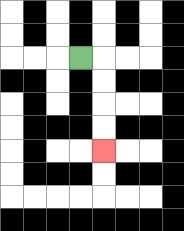{'start': '[3, 2]', 'end': '[4, 6]', 'path_directions': 'R,D,D,D,D', 'path_coordinates': '[[3, 2], [4, 2], [4, 3], [4, 4], [4, 5], [4, 6]]'}